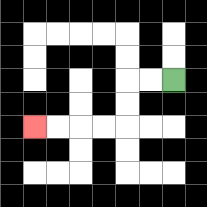{'start': '[7, 3]', 'end': '[1, 5]', 'path_directions': 'L,L,D,D,L,L,L,L', 'path_coordinates': '[[7, 3], [6, 3], [5, 3], [5, 4], [5, 5], [4, 5], [3, 5], [2, 5], [1, 5]]'}